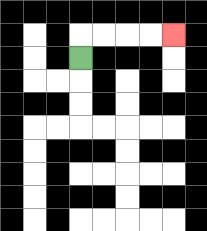{'start': '[3, 2]', 'end': '[7, 1]', 'path_directions': 'U,R,R,R,R', 'path_coordinates': '[[3, 2], [3, 1], [4, 1], [5, 1], [6, 1], [7, 1]]'}